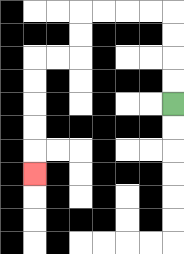{'start': '[7, 4]', 'end': '[1, 7]', 'path_directions': 'U,U,U,U,L,L,L,L,D,D,L,L,D,D,D,D,D', 'path_coordinates': '[[7, 4], [7, 3], [7, 2], [7, 1], [7, 0], [6, 0], [5, 0], [4, 0], [3, 0], [3, 1], [3, 2], [2, 2], [1, 2], [1, 3], [1, 4], [1, 5], [1, 6], [1, 7]]'}